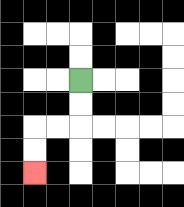{'start': '[3, 3]', 'end': '[1, 7]', 'path_directions': 'D,D,L,L,D,D', 'path_coordinates': '[[3, 3], [3, 4], [3, 5], [2, 5], [1, 5], [1, 6], [1, 7]]'}